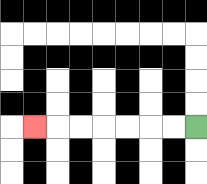{'start': '[8, 5]', 'end': '[1, 5]', 'path_directions': 'L,L,L,L,L,L,L', 'path_coordinates': '[[8, 5], [7, 5], [6, 5], [5, 5], [4, 5], [3, 5], [2, 5], [1, 5]]'}